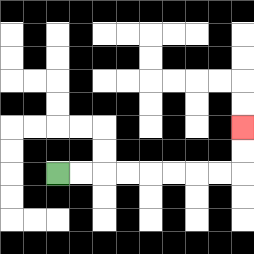{'start': '[2, 7]', 'end': '[10, 5]', 'path_directions': 'R,R,R,R,R,R,R,R,U,U', 'path_coordinates': '[[2, 7], [3, 7], [4, 7], [5, 7], [6, 7], [7, 7], [8, 7], [9, 7], [10, 7], [10, 6], [10, 5]]'}